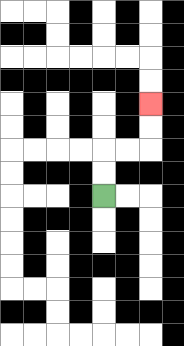{'start': '[4, 8]', 'end': '[6, 4]', 'path_directions': 'U,U,R,R,U,U', 'path_coordinates': '[[4, 8], [4, 7], [4, 6], [5, 6], [6, 6], [6, 5], [6, 4]]'}